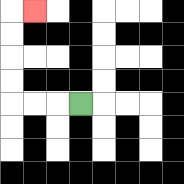{'start': '[3, 4]', 'end': '[1, 0]', 'path_directions': 'L,L,L,U,U,U,U,R', 'path_coordinates': '[[3, 4], [2, 4], [1, 4], [0, 4], [0, 3], [0, 2], [0, 1], [0, 0], [1, 0]]'}